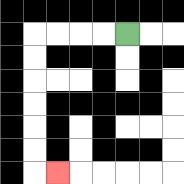{'start': '[5, 1]', 'end': '[2, 7]', 'path_directions': 'L,L,L,L,D,D,D,D,D,D,R', 'path_coordinates': '[[5, 1], [4, 1], [3, 1], [2, 1], [1, 1], [1, 2], [1, 3], [1, 4], [1, 5], [1, 6], [1, 7], [2, 7]]'}